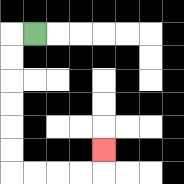{'start': '[1, 1]', 'end': '[4, 6]', 'path_directions': 'L,D,D,D,D,D,D,R,R,R,R,U', 'path_coordinates': '[[1, 1], [0, 1], [0, 2], [0, 3], [0, 4], [0, 5], [0, 6], [0, 7], [1, 7], [2, 7], [3, 7], [4, 7], [4, 6]]'}